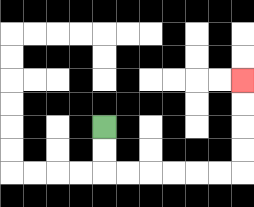{'start': '[4, 5]', 'end': '[10, 3]', 'path_directions': 'D,D,R,R,R,R,R,R,U,U,U,U', 'path_coordinates': '[[4, 5], [4, 6], [4, 7], [5, 7], [6, 7], [7, 7], [8, 7], [9, 7], [10, 7], [10, 6], [10, 5], [10, 4], [10, 3]]'}